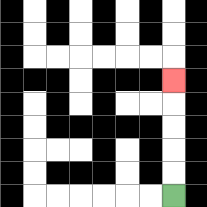{'start': '[7, 8]', 'end': '[7, 3]', 'path_directions': 'U,U,U,U,U', 'path_coordinates': '[[7, 8], [7, 7], [7, 6], [7, 5], [7, 4], [7, 3]]'}